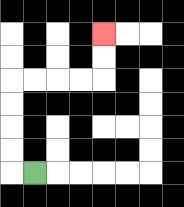{'start': '[1, 7]', 'end': '[4, 1]', 'path_directions': 'L,U,U,U,U,R,R,R,R,U,U', 'path_coordinates': '[[1, 7], [0, 7], [0, 6], [0, 5], [0, 4], [0, 3], [1, 3], [2, 3], [3, 3], [4, 3], [4, 2], [4, 1]]'}